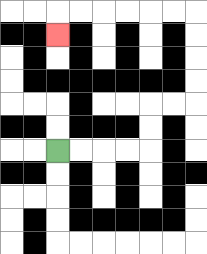{'start': '[2, 6]', 'end': '[2, 1]', 'path_directions': 'R,R,R,R,U,U,R,R,U,U,U,U,L,L,L,L,L,L,D', 'path_coordinates': '[[2, 6], [3, 6], [4, 6], [5, 6], [6, 6], [6, 5], [6, 4], [7, 4], [8, 4], [8, 3], [8, 2], [8, 1], [8, 0], [7, 0], [6, 0], [5, 0], [4, 0], [3, 0], [2, 0], [2, 1]]'}